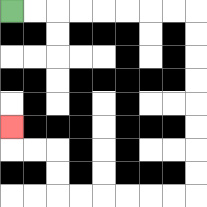{'start': '[0, 0]', 'end': '[0, 5]', 'path_directions': 'R,R,R,R,R,R,R,R,D,D,D,D,D,D,D,D,L,L,L,L,L,L,U,U,L,L,U', 'path_coordinates': '[[0, 0], [1, 0], [2, 0], [3, 0], [4, 0], [5, 0], [6, 0], [7, 0], [8, 0], [8, 1], [8, 2], [8, 3], [8, 4], [8, 5], [8, 6], [8, 7], [8, 8], [7, 8], [6, 8], [5, 8], [4, 8], [3, 8], [2, 8], [2, 7], [2, 6], [1, 6], [0, 6], [0, 5]]'}